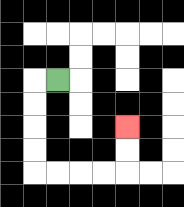{'start': '[2, 3]', 'end': '[5, 5]', 'path_directions': 'L,D,D,D,D,R,R,R,R,U,U', 'path_coordinates': '[[2, 3], [1, 3], [1, 4], [1, 5], [1, 6], [1, 7], [2, 7], [3, 7], [4, 7], [5, 7], [5, 6], [5, 5]]'}